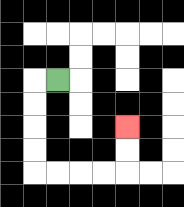{'start': '[2, 3]', 'end': '[5, 5]', 'path_directions': 'L,D,D,D,D,R,R,R,R,U,U', 'path_coordinates': '[[2, 3], [1, 3], [1, 4], [1, 5], [1, 6], [1, 7], [2, 7], [3, 7], [4, 7], [5, 7], [5, 6], [5, 5]]'}